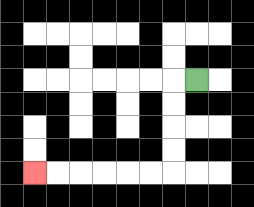{'start': '[8, 3]', 'end': '[1, 7]', 'path_directions': 'L,D,D,D,D,L,L,L,L,L,L', 'path_coordinates': '[[8, 3], [7, 3], [7, 4], [7, 5], [7, 6], [7, 7], [6, 7], [5, 7], [4, 7], [3, 7], [2, 7], [1, 7]]'}